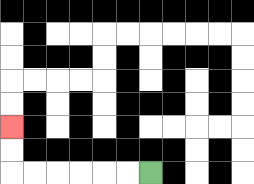{'start': '[6, 7]', 'end': '[0, 5]', 'path_directions': 'L,L,L,L,L,L,U,U', 'path_coordinates': '[[6, 7], [5, 7], [4, 7], [3, 7], [2, 7], [1, 7], [0, 7], [0, 6], [0, 5]]'}